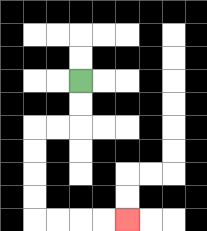{'start': '[3, 3]', 'end': '[5, 9]', 'path_directions': 'D,D,L,L,D,D,D,D,R,R,R,R', 'path_coordinates': '[[3, 3], [3, 4], [3, 5], [2, 5], [1, 5], [1, 6], [1, 7], [1, 8], [1, 9], [2, 9], [3, 9], [4, 9], [5, 9]]'}